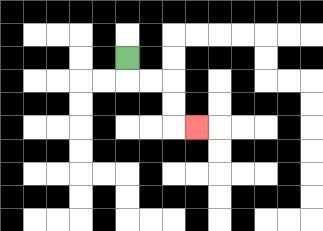{'start': '[5, 2]', 'end': '[8, 5]', 'path_directions': 'D,R,R,D,D,R', 'path_coordinates': '[[5, 2], [5, 3], [6, 3], [7, 3], [7, 4], [7, 5], [8, 5]]'}